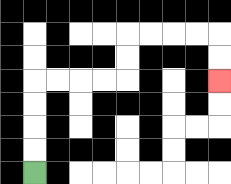{'start': '[1, 7]', 'end': '[9, 3]', 'path_directions': 'U,U,U,U,R,R,R,R,U,U,R,R,R,R,D,D', 'path_coordinates': '[[1, 7], [1, 6], [1, 5], [1, 4], [1, 3], [2, 3], [3, 3], [4, 3], [5, 3], [5, 2], [5, 1], [6, 1], [7, 1], [8, 1], [9, 1], [9, 2], [9, 3]]'}